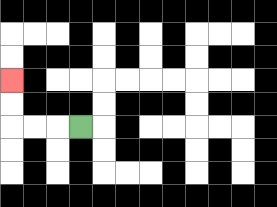{'start': '[3, 5]', 'end': '[0, 3]', 'path_directions': 'L,L,L,U,U', 'path_coordinates': '[[3, 5], [2, 5], [1, 5], [0, 5], [0, 4], [0, 3]]'}